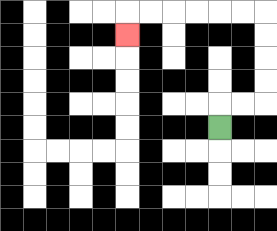{'start': '[9, 5]', 'end': '[5, 1]', 'path_directions': 'U,R,R,U,U,U,U,L,L,L,L,L,L,D', 'path_coordinates': '[[9, 5], [9, 4], [10, 4], [11, 4], [11, 3], [11, 2], [11, 1], [11, 0], [10, 0], [9, 0], [8, 0], [7, 0], [6, 0], [5, 0], [5, 1]]'}